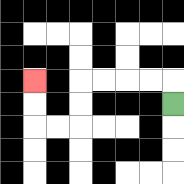{'start': '[7, 4]', 'end': '[1, 3]', 'path_directions': 'U,L,L,L,L,D,D,L,L,U,U', 'path_coordinates': '[[7, 4], [7, 3], [6, 3], [5, 3], [4, 3], [3, 3], [3, 4], [3, 5], [2, 5], [1, 5], [1, 4], [1, 3]]'}